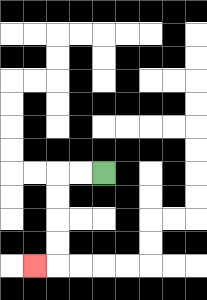{'start': '[4, 7]', 'end': '[1, 11]', 'path_directions': 'L,L,D,D,D,D,L', 'path_coordinates': '[[4, 7], [3, 7], [2, 7], [2, 8], [2, 9], [2, 10], [2, 11], [1, 11]]'}